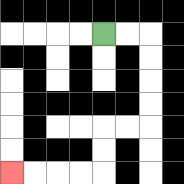{'start': '[4, 1]', 'end': '[0, 7]', 'path_directions': 'R,R,D,D,D,D,L,L,D,D,L,L,L,L', 'path_coordinates': '[[4, 1], [5, 1], [6, 1], [6, 2], [6, 3], [6, 4], [6, 5], [5, 5], [4, 5], [4, 6], [4, 7], [3, 7], [2, 7], [1, 7], [0, 7]]'}